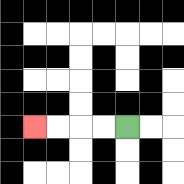{'start': '[5, 5]', 'end': '[1, 5]', 'path_directions': 'L,L,L,L', 'path_coordinates': '[[5, 5], [4, 5], [3, 5], [2, 5], [1, 5]]'}